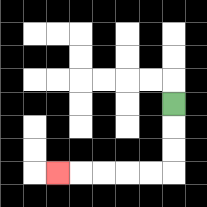{'start': '[7, 4]', 'end': '[2, 7]', 'path_directions': 'D,D,D,L,L,L,L,L', 'path_coordinates': '[[7, 4], [7, 5], [7, 6], [7, 7], [6, 7], [5, 7], [4, 7], [3, 7], [2, 7]]'}